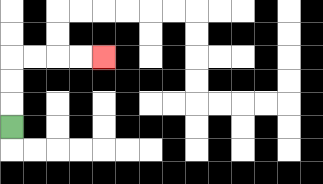{'start': '[0, 5]', 'end': '[4, 2]', 'path_directions': 'U,U,U,R,R,R,R', 'path_coordinates': '[[0, 5], [0, 4], [0, 3], [0, 2], [1, 2], [2, 2], [3, 2], [4, 2]]'}